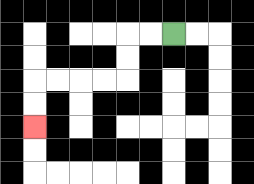{'start': '[7, 1]', 'end': '[1, 5]', 'path_directions': 'L,L,D,D,L,L,L,L,D,D', 'path_coordinates': '[[7, 1], [6, 1], [5, 1], [5, 2], [5, 3], [4, 3], [3, 3], [2, 3], [1, 3], [1, 4], [1, 5]]'}